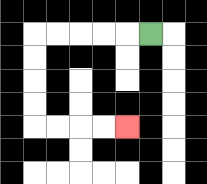{'start': '[6, 1]', 'end': '[5, 5]', 'path_directions': 'L,L,L,L,L,D,D,D,D,R,R,R,R', 'path_coordinates': '[[6, 1], [5, 1], [4, 1], [3, 1], [2, 1], [1, 1], [1, 2], [1, 3], [1, 4], [1, 5], [2, 5], [3, 5], [4, 5], [5, 5]]'}